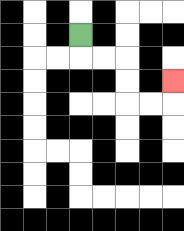{'start': '[3, 1]', 'end': '[7, 3]', 'path_directions': 'D,R,R,D,D,R,R,U', 'path_coordinates': '[[3, 1], [3, 2], [4, 2], [5, 2], [5, 3], [5, 4], [6, 4], [7, 4], [7, 3]]'}